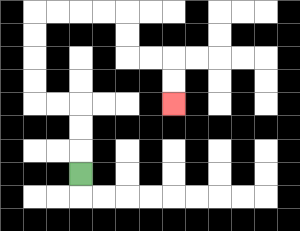{'start': '[3, 7]', 'end': '[7, 4]', 'path_directions': 'U,U,U,L,L,U,U,U,U,R,R,R,R,D,D,R,R,D,D', 'path_coordinates': '[[3, 7], [3, 6], [3, 5], [3, 4], [2, 4], [1, 4], [1, 3], [1, 2], [1, 1], [1, 0], [2, 0], [3, 0], [4, 0], [5, 0], [5, 1], [5, 2], [6, 2], [7, 2], [7, 3], [7, 4]]'}